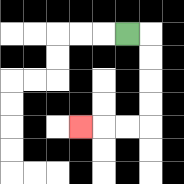{'start': '[5, 1]', 'end': '[3, 5]', 'path_directions': 'R,D,D,D,D,L,L,L', 'path_coordinates': '[[5, 1], [6, 1], [6, 2], [6, 3], [6, 4], [6, 5], [5, 5], [4, 5], [3, 5]]'}